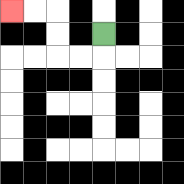{'start': '[4, 1]', 'end': '[0, 0]', 'path_directions': 'D,L,L,U,U,L,L', 'path_coordinates': '[[4, 1], [4, 2], [3, 2], [2, 2], [2, 1], [2, 0], [1, 0], [0, 0]]'}